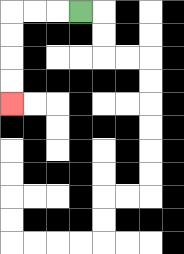{'start': '[3, 0]', 'end': '[0, 4]', 'path_directions': 'L,L,L,D,D,D,D', 'path_coordinates': '[[3, 0], [2, 0], [1, 0], [0, 0], [0, 1], [0, 2], [0, 3], [0, 4]]'}